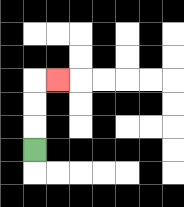{'start': '[1, 6]', 'end': '[2, 3]', 'path_directions': 'U,U,U,R', 'path_coordinates': '[[1, 6], [1, 5], [1, 4], [1, 3], [2, 3]]'}